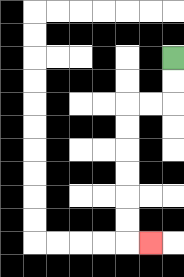{'start': '[7, 2]', 'end': '[6, 10]', 'path_directions': 'D,D,L,L,D,D,D,D,D,D,R', 'path_coordinates': '[[7, 2], [7, 3], [7, 4], [6, 4], [5, 4], [5, 5], [5, 6], [5, 7], [5, 8], [5, 9], [5, 10], [6, 10]]'}